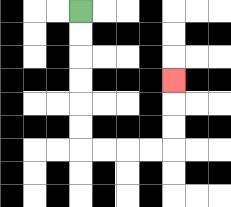{'start': '[3, 0]', 'end': '[7, 3]', 'path_directions': 'D,D,D,D,D,D,R,R,R,R,U,U,U', 'path_coordinates': '[[3, 0], [3, 1], [3, 2], [3, 3], [3, 4], [3, 5], [3, 6], [4, 6], [5, 6], [6, 6], [7, 6], [7, 5], [7, 4], [7, 3]]'}